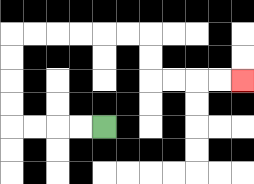{'start': '[4, 5]', 'end': '[10, 3]', 'path_directions': 'L,L,L,L,U,U,U,U,R,R,R,R,R,R,D,D,R,R,R,R', 'path_coordinates': '[[4, 5], [3, 5], [2, 5], [1, 5], [0, 5], [0, 4], [0, 3], [0, 2], [0, 1], [1, 1], [2, 1], [3, 1], [4, 1], [5, 1], [6, 1], [6, 2], [6, 3], [7, 3], [8, 3], [9, 3], [10, 3]]'}